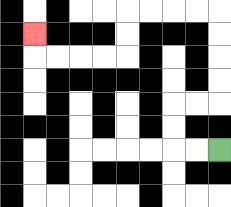{'start': '[9, 6]', 'end': '[1, 1]', 'path_directions': 'L,L,U,U,R,R,U,U,U,U,L,L,L,L,D,D,L,L,L,L,U', 'path_coordinates': '[[9, 6], [8, 6], [7, 6], [7, 5], [7, 4], [8, 4], [9, 4], [9, 3], [9, 2], [9, 1], [9, 0], [8, 0], [7, 0], [6, 0], [5, 0], [5, 1], [5, 2], [4, 2], [3, 2], [2, 2], [1, 2], [1, 1]]'}